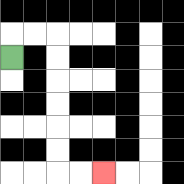{'start': '[0, 2]', 'end': '[4, 7]', 'path_directions': 'U,R,R,D,D,D,D,D,D,R,R', 'path_coordinates': '[[0, 2], [0, 1], [1, 1], [2, 1], [2, 2], [2, 3], [2, 4], [2, 5], [2, 6], [2, 7], [3, 7], [4, 7]]'}